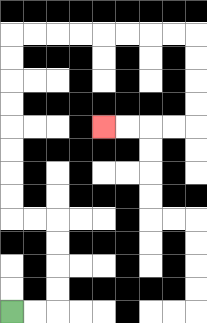{'start': '[0, 13]', 'end': '[4, 5]', 'path_directions': 'R,R,U,U,U,U,L,L,U,U,U,U,U,U,U,U,R,R,R,R,R,R,R,R,D,D,D,D,L,L,L,L', 'path_coordinates': '[[0, 13], [1, 13], [2, 13], [2, 12], [2, 11], [2, 10], [2, 9], [1, 9], [0, 9], [0, 8], [0, 7], [0, 6], [0, 5], [0, 4], [0, 3], [0, 2], [0, 1], [1, 1], [2, 1], [3, 1], [4, 1], [5, 1], [6, 1], [7, 1], [8, 1], [8, 2], [8, 3], [8, 4], [8, 5], [7, 5], [6, 5], [5, 5], [4, 5]]'}